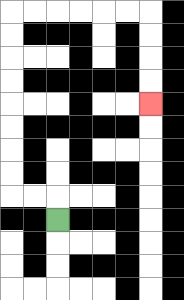{'start': '[2, 9]', 'end': '[6, 4]', 'path_directions': 'U,L,L,U,U,U,U,U,U,U,U,R,R,R,R,R,R,D,D,D,D', 'path_coordinates': '[[2, 9], [2, 8], [1, 8], [0, 8], [0, 7], [0, 6], [0, 5], [0, 4], [0, 3], [0, 2], [0, 1], [0, 0], [1, 0], [2, 0], [3, 0], [4, 0], [5, 0], [6, 0], [6, 1], [6, 2], [6, 3], [6, 4]]'}